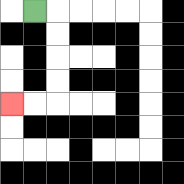{'start': '[1, 0]', 'end': '[0, 4]', 'path_directions': 'R,D,D,D,D,L,L', 'path_coordinates': '[[1, 0], [2, 0], [2, 1], [2, 2], [2, 3], [2, 4], [1, 4], [0, 4]]'}